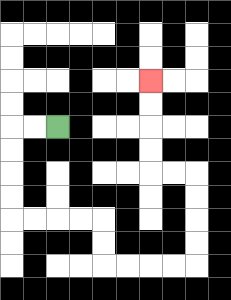{'start': '[2, 5]', 'end': '[6, 3]', 'path_directions': 'L,L,D,D,D,D,R,R,R,R,D,D,R,R,R,R,U,U,U,U,L,L,U,U,U,U', 'path_coordinates': '[[2, 5], [1, 5], [0, 5], [0, 6], [0, 7], [0, 8], [0, 9], [1, 9], [2, 9], [3, 9], [4, 9], [4, 10], [4, 11], [5, 11], [6, 11], [7, 11], [8, 11], [8, 10], [8, 9], [8, 8], [8, 7], [7, 7], [6, 7], [6, 6], [6, 5], [6, 4], [6, 3]]'}